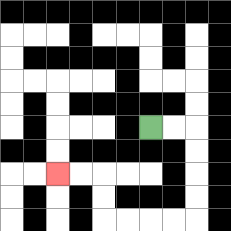{'start': '[6, 5]', 'end': '[2, 7]', 'path_directions': 'R,R,D,D,D,D,L,L,L,L,U,U,L,L', 'path_coordinates': '[[6, 5], [7, 5], [8, 5], [8, 6], [8, 7], [8, 8], [8, 9], [7, 9], [6, 9], [5, 9], [4, 9], [4, 8], [4, 7], [3, 7], [2, 7]]'}